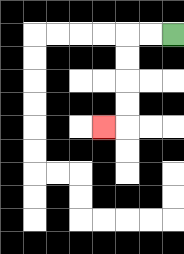{'start': '[7, 1]', 'end': '[4, 5]', 'path_directions': 'L,L,D,D,D,D,L', 'path_coordinates': '[[7, 1], [6, 1], [5, 1], [5, 2], [5, 3], [5, 4], [5, 5], [4, 5]]'}